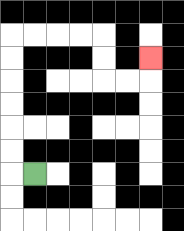{'start': '[1, 7]', 'end': '[6, 2]', 'path_directions': 'L,U,U,U,U,U,U,R,R,R,R,D,D,R,R,U', 'path_coordinates': '[[1, 7], [0, 7], [0, 6], [0, 5], [0, 4], [0, 3], [0, 2], [0, 1], [1, 1], [2, 1], [3, 1], [4, 1], [4, 2], [4, 3], [5, 3], [6, 3], [6, 2]]'}